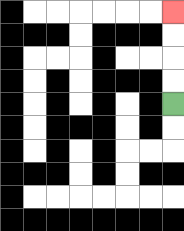{'start': '[7, 4]', 'end': '[7, 0]', 'path_directions': 'U,U,U,U', 'path_coordinates': '[[7, 4], [7, 3], [7, 2], [7, 1], [7, 0]]'}